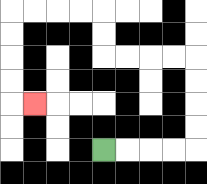{'start': '[4, 6]', 'end': '[1, 4]', 'path_directions': 'R,R,R,R,U,U,U,U,L,L,L,L,U,U,L,L,L,L,D,D,D,D,R', 'path_coordinates': '[[4, 6], [5, 6], [6, 6], [7, 6], [8, 6], [8, 5], [8, 4], [8, 3], [8, 2], [7, 2], [6, 2], [5, 2], [4, 2], [4, 1], [4, 0], [3, 0], [2, 0], [1, 0], [0, 0], [0, 1], [0, 2], [0, 3], [0, 4], [1, 4]]'}